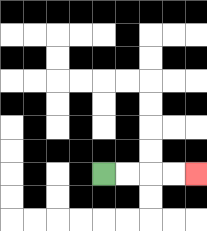{'start': '[4, 7]', 'end': '[8, 7]', 'path_directions': 'R,R,R,R', 'path_coordinates': '[[4, 7], [5, 7], [6, 7], [7, 7], [8, 7]]'}